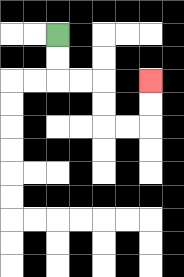{'start': '[2, 1]', 'end': '[6, 3]', 'path_directions': 'D,D,R,R,D,D,R,R,U,U', 'path_coordinates': '[[2, 1], [2, 2], [2, 3], [3, 3], [4, 3], [4, 4], [4, 5], [5, 5], [6, 5], [6, 4], [6, 3]]'}